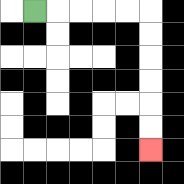{'start': '[1, 0]', 'end': '[6, 6]', 'path_directions': 'R,R,R,R,R,D,D,D,D,D,D', 'path_coordinates': '[[1, 0], [2, 0], [3, 0], [4, 0], [5, 0], [6, 0], [6, 1], [6, 2], [6, 3], [6, 4], [6, 5], [6, 6]]'}